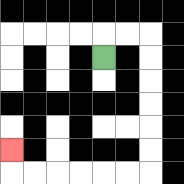{'start': '[4, 2]', 'end': '[0, 6]', 'path_directions': 'U,R,R,D,D,D,D,D,D,L,L,L,L,L,L,U', 'path_coordinates': '[[4, 2], [4, 1], [5, 1], [6, 1], [6, 2], [6, 3], [6, 4], [6, 5], [6, 6], [6, 7], [5, 7], [4, 7], [3, 7], [2, 7], [1, 7], [0, 7], [0, 6]]'}